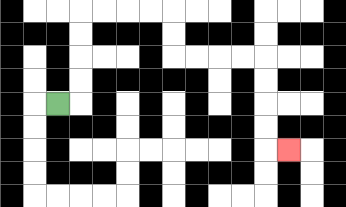{'start': '[2, 4]', 'end': '[12, 6]', 'path_directions': 'R,U,U,U,U,R,R,R,R,D,D,R,R,R,R,D,D,D,D,R', 'path_coordinates': '[[2, 4], [3, 4], [3, 3], [3, 2], [3, 1], [3, 0], [4, 0], [5, 0], [6, 0], [7, 0], [7, 1], [7, 2], [8, 2], [9, 2], [10, 2], [11, 2], [11, 3], [11, 4], [11, 5], [11, 6], [12, 6]]'}